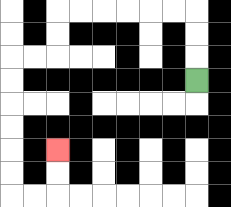{'start': '[8, 3]', 'end': '[2, 6]', 'path_directions': 'U,U,U,L,L,L,L,L,L,D,D,L,L,D,D,D,D,D,D,R,R,U,U', 'path_coordinates': '[[8, 3], [8, 2], [8, 1], [8, 0], [7, 0], [6, 0], [5, 0], [4, 0], [3, 0], [2, 0], [2, 1], [2, 2], [1, 2], [0, 2], [0, 3], [0, 4], [0, 5], [0, 6], [0, 7], [0, 8], [1, 8], [2, 8], [2, 7], [2, 6]]'}